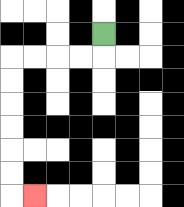{'start': '[4, 1]', 'end': '[1, 8]', 'path_directions': 'D,L,L,L,L,D,D,D,D,D,D,R', 'path_coordinates': '[[4, 1], [4, 2], [3, 2], [2, 2], [1, 2], [0, 2], [0, 3], [0, 4], [0, 5], [0, 6], [0, 7], [0, 8], [1, 8]]'}